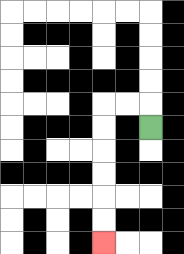{'start': '[6, 5]', 'end': '[4, 10]', 'path_directions': 'U,L,L,D,D,D,D,D,D', 'path_coordinates': '[[6, 5], [6, 4], [5, 4], [4, 4], [4, 5], [4, 6], [4, 7], [4, 8], [4, 9], [4, 10]]'}